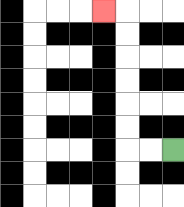{'start': '[7, 6]', 'end': '[4, 0]', 'path_directions': 'L,L,U,U,U,U,U,U,L', 'path_coordinates': '[[7, 6], [6, 6], [5, 6], [5, 5], [5, 4], [5, 3], [5, 2], [5, 1], [5, 0], [4, 0]]'}